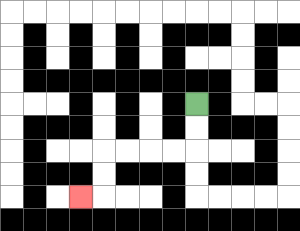{'start': '[8, 4]', 'end': '[3, 8]', 'path_directions': 'D,D,L,L,L,L,D,D,L', 'path_coordinates': '[[8, 4], [8, 5], [8, 6], [7, 6], [6, 6], [5, 6], [4, 6], [4, 7], [4, 8], [3, 8]]'}